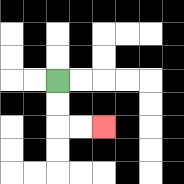{'start': '[2, 3]', 'end': '[4, 5]', 'path_directions': 'D,D,R,R', 'path_coordinates': '[[2, 3], [2, 4], [2, 5], [3, 5], [4, 5]]'}